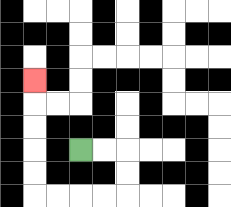{'start': '[3, 6]', 'end': '[1, 3]', 'path_directions': 'R,R,D,D,L,L,L,L,U,U,U,U,U', 'path_coordinates': '[[3, 6], [4, 6], [5, 6], [5, 7], [5, 8], [4, 8], [3, 8], [2, 8], [1, 8], [1, 7], [1, 6], [1, 5], [1, 4], [1, 3]]'}